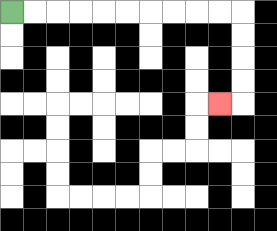{'start': '[0, 0]', 'end': '[9, 4]', 'path_directions': 'R,R,R,R,R,R,R,R,R,R,D,D,D,D,L', 'path_coordinates': '[[0, 0], [1, 0], [2, 0], [3, 0], [4, 0], [5, 0], [6, 0], [7, 0], [8, 0], [9, 0], [10, 0], [10, 1], [10, 2], [10, 3], [10, 4], [9, 4]]'}